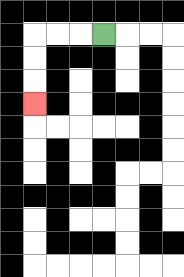{'start': '[4, 1]', 'end': '[1, 4]', 'path_directions': 'L,L,L,D,D,D', 'path_coordinates': '[[4, 1], [3, 1], [2, 1], [1, 1], [1, 2], [1, 3], [1, 4]]'}